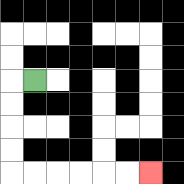{'start': '[1, 3]', 'end': '[6, 7]', 'path_directions': 'L,D,D,D,D,R,R,R,R,R,R', 'path_coordinates': '[[1, 3], [0, 3], [0, 4], [0, 5], [0, 6], [0, 7], [1, 7], [2, 7], [3, 7], [4, 7], [5, 7], [6, 7]]'}